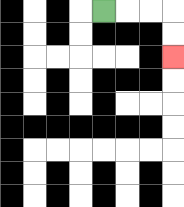{'start': '[4, 0]', 'end': '[7, 2]', 'path_directions': 'R,R,R,D,D', 'path_coordinates': '[[4, 0], [5, 0], [6, 0], [7, 0], [7, 1], [7, 2]]'}